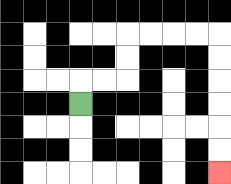{'start': '[3, 4]', 'end': '[9, 7]', 'path_directions': 'U,R,R,U,U,R,R,R,R,D,D,D,D,D,D', 'path_coordinates': '[[3, 4], [3, 3], [4, 3], [5, 3], [5, 2], [5, 1], [6, 1], [7, 1], [8, 1], [9, 1], [9, 2], [9, 3], [9, 4], [9, 5], [9, 6], [9, 7]]'}